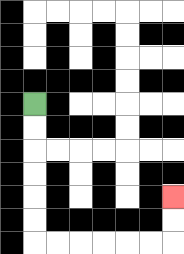{'start': '[1, 4]', 'end': '[7, 8]', 'path_directions': 'D,D,D,D,D,D,R,R,R,R,R,R,U,U', 'path_coordinates': '[[1, 4], [1, 5], [1, 6], [1, 7], [1, 8], [1, 9], [1, 10], [2, 10], [3, 10], [4, 10], [5, 10], [6, 10], [7, 10], [7, 9], [7, 8]]'}